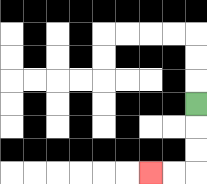{'start': '[8, 4]', 'end': '[6, 7]', 'path_directions': 'D,D,D,L,L', 'path_coordinates': '[[8, 4], [8, 5], [8, 6], [8, 7], [7, 7], [6, 7]]'}